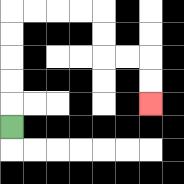{'start': '[0, 5]', 'end': '[6, 4]', 'path_directions': 'U,U,U,U,U,R,R,R,R,D,D,R,R,D,D', 'path_coordinates': '[[0, 5], [0, 4], [0, 3], [0, 2], [0, 1], [0, 0], [1, 0], [2, 0], [3, 0], [4, 0], [4, 1], [4, 2], [5, 2], [6, 2], [6, 3], [6, 4]]'}